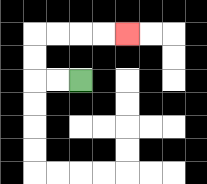{'start': '[3, 3]', 'end': '[5, 1]', 'path_directions': 'L,L,U,U,R,R,R,R', 'path_coordinates': '[[3, 3], [2, 3], [1, 3], [1, 2], [1, 1], [2, 1], [3, 1], [4, 1], [5, 1]]'}